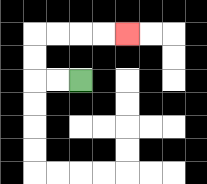{'start': '[3, 3]', 'end': '[5, 1]', 'path_directions': 'L,L,U,U,R,R,R,R', 'path_coordinates': '[[3, 3], [2, 3], [1, 3], [1, 2], [1, 1], [2, 1], [3, 1], [4, 1], [5, 1]]'}